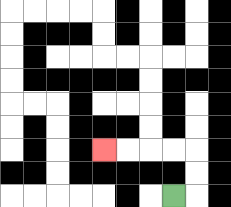{'start': '[7, 8]', 'end': '[4, 6]', 'path_directions': 'R,U,U,L,L,L,L', 'path_coordinates': '[[7, 8], [8, 8], [8, 7], [8, 6], [7, 6], [6, 6], [5, 6], [4, 6]]'}